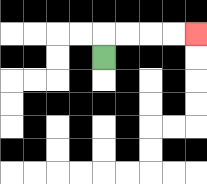{'start': '[4, 2]', 'end': '[8, 1]', 'path_directions': 'U,R,R,R,R', 'path_coordinates': '[[4, 2], [4, 1], [5, 1], [6, 1], [7, 1], [8, 1]]'}